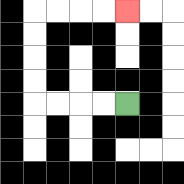{'start': '[5, 4]', 'end': '[5, 0]', 'path_directions': 'L,L,L,L,U,U,U,U,R,R,R,R', 'path_coordinates': '[[5, 4], [4, 4], [3, 4], [2, 4], [1, 4], [1, 3], [1, 2], [1, 1], [1, 0], [2, 0], [3, 0], [4, 0], [5, 0]]'}